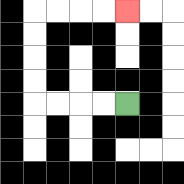{'start': '[5, 4]', 'end': '[5, 0]', 'path_directions': 'L,L,L,L,U,U,U,U,R,R,R,R', 'path_coordinates': '[[5, 4], [4, 4], [3, 4], [2, 4], [1, 4], [1, 3], [1, 2], [1, 1], [1, 0], [2, 0], [3, 0], [4, 0], [5, 0]]'}